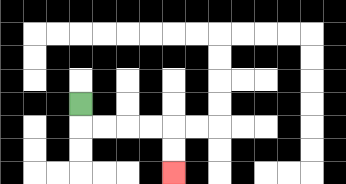{'start': '[3, 4]', 'end': '[7, 7]', 'path_directions': 'D,R,R,R,R,D,D', 'path_coordinates': '[[3, 4], [3, 5], [4, 5], [5, 5], [6, 5], [7, 5], [7, 6], [7, 7]]'}